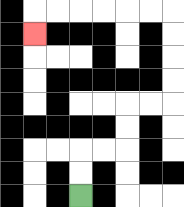{'start': '[3, 8]', 'end': '[1, 1]', 'path_directions': 'U,U,R,R,U,U,R,R,U,U,U,U,L,L,L,L,L,L,D', 'path_coordinates': '[[3, 8], [3, 7], [3, 6], [4, 6], [5, 6], [5, 5], [5, 4], [6, 4], [7, 4], [7, 3], [7, 2], [7, 1], [7, 0], [6, 0], [5, 0], [4, 0], [3, 0], [2, 0], [1, 0], [1, 1]]'}